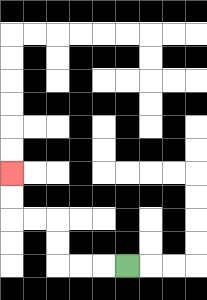{'start': '[5, 11]', 'end': '[0, 7]', 'path_directions': 'L,L,L,U,U,L,L,U,U', 'path_coordinates': '[[5, 11], [4, 11], [3, 11], [2, 11], [2, 10], [2, 9], [1, 9], [0, 9], [0, 8], [0, 7]]'}